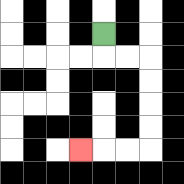{'start': '[4, 1]', 'end': '[3, 6]', 'path_directions': 'D,R,R,D,D,D,D,L,L,L', 'path_coordinates': '[[4, 1], [4, 2], [5, 2], [6, 2], [6, 3], [6, 4], [6, 5], [6, 6], [5, 6], [4, 6], [3, 6]]'}